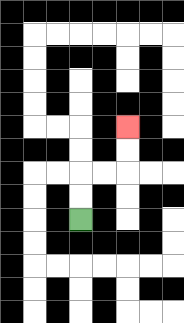{'start': '[3, 9]', 'end': '[5, 5]', 'path_directions': 'U,U,R,R,U,U', 'path_coordinates': '[[3, 9], [3, 8], [3, 7], [4, 7], [5, 7], [5, 6], [5, 5]]'}